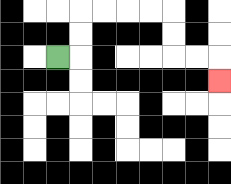{'start': '[2, 2]', 'end': '[9, 3]', 'path_directions': 'R,U,U,R,R,R,R,D,D,R,R,D', 'path_coordinates': '[[2, 2], [3, 2], [3, 1], [3, 0], [4, 0], [5, 0], [6, 0], [7, 0], [7, 1], [7, 2], [8, 2], [9, 2], [9, 3]]'}